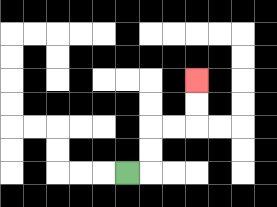{'start': '[5, 7]', 'end': '[8, 3]', 'path_directions': 'R,U,U,R,R,U,U', 'path_coordinates': '[[5, 7], [6, 7], [6, 6], [6, 5], [7, 5], [8, 5], [8, 4], [8, 3]]'}